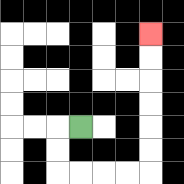{'start': '[3, 5]', 'end': '[6, 1]', 'path_directions': 'L,D,D,R,R,R,R,U,U,U,U,U,U', 'path_coordinates': '[[3, 5], [2, 5], [2, 6], [2, 7], [3, 7], [4, 7], [5, 7], [6, 7], [6, 6], [6, 5], [6, 4], [6, 3], [6, 2], [6, 1]]'}